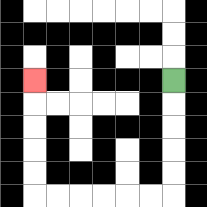{'start': '[7, 3]', 'end': '[1, 3]', 'path_directions': 'D,D,D,D,D,L,L,L,L,L,L,U,U,U,U,U', 'path_coordinates': '[[7, 3], [7, 4], [7, 5], [7, 6], [7, 7], [7, 8], [6, 8], [5, 8], [4, 8], [3, 8], [2, 8], [1, 8], [1, 7], [1, 6], [1, 5], [1, 4], [1, 3]]'}